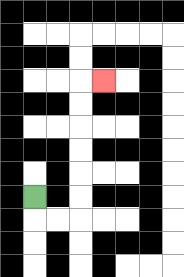{'start': '[1, 8]', 'end': '[4, 3]', 'path_directions': 'D,R,R,U,U,U,U,U,U,R', 'path_coordinates': '[[1, 8], [1, 9], [2, 9], [3, 9], [3, 8], [3, 7], [3, 6], [3, 5], [3, 4], [3, 3], [4, 3]]'}